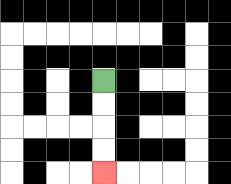{'start': '[4, 3]', 'end': '[4, 7]', 'path_directions': 'D,D,D,D', 'path_coordinates': '[[4, 3], [4, 4], [4, 5], [4, 6], [4, 7]]'}